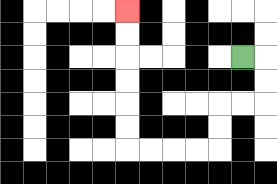{'start': '[10, 2]', 'end': '[5, 0]', 'path_directions': 'R,D,D,L,L,D,D,L,L,L,L,U,U,U,U,U,U', 'path_coordinates': '[[10, 2], [11, 2], [11, 3], [11, 4], [10, 4], [9, 4], [9, 5], [9, 6], [8, 6], [7, 6], [6, 6], [5, 6], [5, 5], [5, 4], [5, 3], [5, 2], [5, 1], [5, 0]]'}